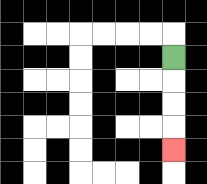{'start': '[7, 2]', 'end': '[7, 6]', 'path_directions': 'D,D,D,D', 'path_coordinates': '[[7, 2], [7, 3], [7, 4], [7, 5], [7, 6]]'}